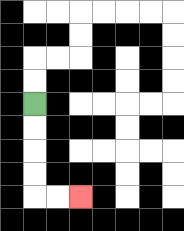{'start': '[1, 4]', 'end': '[3, 8]', 'path_directions': 'D,D,D,D,R,R', 'path_coordinates': '[[1, 4], [1, 5], [1, 6], [1, 7], [1, 8], [2, 8], [3, 8]]'}